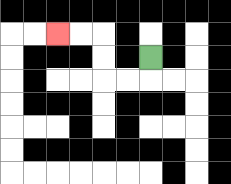{'start': '[6, 2]', 'end': '[2, 1]', 'path_directions': 'D,L,L,U,U,L,L', 'path_coordinates': '[[6, 2], [6, 3], [5, 3], [4, 3], [4, 2], [4, 1], [3, 1], [2, 1]]'}